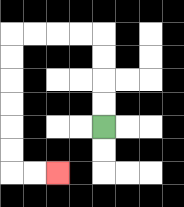{'start': '[4, 5]', 'end': '[2, 7]', 'path_directions': 'U,U,U,U,L,L,L,L,D,D,D,D,D,D,R,R', 'path_coordinates': '[[4, 5], [4, 4], [4, 3], [4, 2], [4, 1], [3, 1], [2, 1], [1, 1], [0, 1], [0, 2], [0, 3], [0, 4], [0, 5], [0, 6], [0, 7], [1, 7], [2, 7]]'}